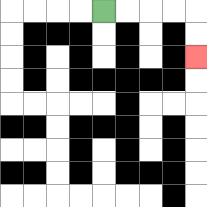{'start': '[4, 0]', 'end': '[8, 2]', 'path_directions': 'R,R,R,R,D,D', 'path_coordinates': '[[4, 0], [5, 0], [6, 0], [7, 0], [8, 0], [8, 1], [8, 2]]'}